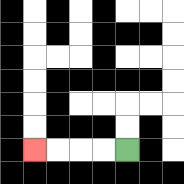{'start': '[5, 6]', 'end': '[1, 6]', 'path_directions': 'L,L,L,L', 'path_coordinates': '[[5, 6], [4, 6], [3, 6], [2, 6], [1, 6]]'}